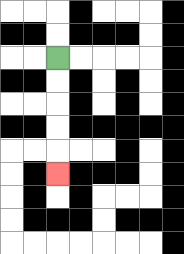{'start': '[2, 2]', 'end': '[2, 7]', 'path_directions': 'D,D,D,D,D', 'path_coordinates': '[[2, 2], [2, 3], [2, 4], [2, 5], [2, 6], [2, 7]]'}